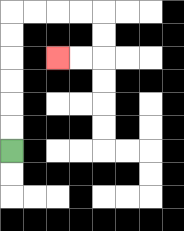{'start': '[0, 6]', 'end': '[2, 2]', 'path_directions': 'U,U,U,U,U,U,R,R,R,R,D,D,L,L', 'path_coordinates': '[[0, 6], [0, 5], [0, 4], [0, 3], [0, 2], [0, 1], [0, 0], [1, 0], [2, 0], [3, 0], [4, 0], [4, 1], [4, 2], [3, 2], [2, 2]]'}